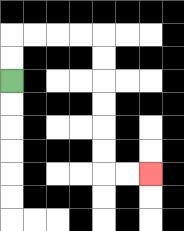{'start': '[0, 3]', 'end': '[6, 7]', 'path_directions': 'U,U,R,R,R,R,D,D,D,D,D,D,R,R', 'path_coordinates': '[[0, 3], [0, 2], [0, 1], [1, 1], [2, 1], [3, 1], [4, 1], [4, 2], [4, 3], [4, 4], [4, 5], [4, 6], [4, 7], [5, 7], [6, 7]]'}